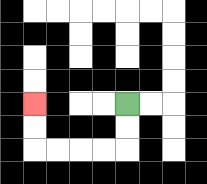{'start': '[5, 4]', 'end': '[1, 4]', 'path_directions': 'D,D,L,L,L,L,U,U', 'path_coordinates': '[[5, 4], [5, 5], [5, 6], [4, 6], [3, 6], [2, 6], [1, 6], [1, 5], [1, 4]]'}